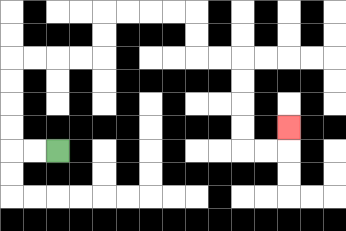{'start': '[2, 6]', 'end': '[12, 5]', 'path_directions': 'L,L,U,U,U,U,R,R,R,R,U,U,R,R,R,R,D,D,R,R,D,D,D,D,R,R,U', 'path_coordinates': '[[2, 6], [1, 6], [0, 6], [0, 5], [0, 4], [0, 3], [0, 2], [1, 2], [2, 2], [3, 2], [4, 2], [4, 1], [4, 0], [5, 0], [6, 0], [7, 0], [8, 0], [8, 1], [8, 2], [9, 2], [10, 2], [10, 3], [10, 4], [10, 5], [10, 6], [11, 6], [12, 6], [12, 5]]'}